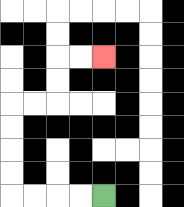{'start': '[4, 8]', 'end': '[4, 2]', 'path_directions': 'L,L,L,L,U,U,U,U,R,R,U,U,R,R', 'path_coordinates': '[[4, 8], [3, 8], [2, 8], [1, 8], [0, 8], [0, 7], [0, 6], [0, 5], [0, 4], [1, 4], [2, 4], [2, 3], [2, 2], [3, 2], [4, 2]]'}